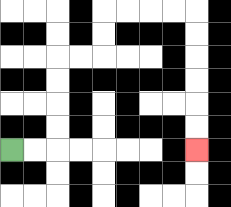{'start': '[0, 6]', 'end': '[8, 6]', 'path_directions': 'R,R,U,U,U,U,R,R,U,U,R,R,R,R,D,D,D,D,D,D', 'path_coordinates': '[[0, 6], [1, 6], [2, 6], [2, 5], [2, 4], [2, 3], [2, 2], [3, 2], [4, 2], [4, 1], [4, 0], [5, 0], [6, 0], [7, 0], [8, 0], [8, 1], [8, 2], [8, 3], [8, 4], [8, 5], [8, 6]]'}